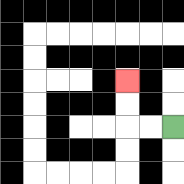{'start': '[7, 5]', 'end': '[5, 3]', 'path_directions': 'L,L,U,U', 'path_coordinates': '[[7, 5], [6, 5], [5, 5], [5, 4], [5, 3]]'}